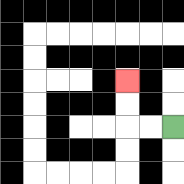{'start': '[7, 5]', 'end': '[5, 3]', 'path_directions': 'L,L,U,U', 'path_coordinates': '[[7, 5], [6, 5], [5, 5], [5, 4], [5, 3]]'}